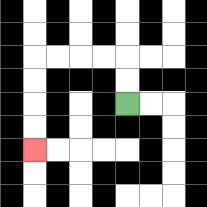{'start': '[5, 4]', 'end': '[1, 6]', 'path_directions': 'U,U,L,L,L,L,D,D,D,D', 'path_coordinates': '[[5, 4], [5, 3], [5, 2], [4, 2], [3, 2], [2, 2], [1, 2], [1, 3], [1, 4], [1, 5], [1, 6]]'}